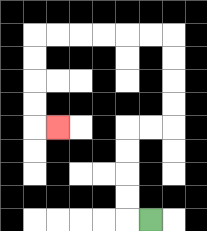{'start': '[6, 9]', 'end': '[2, 5]', 'path_directions': 'L,U,U,U,U,R,R,U,U,U,U,L,L,L,L,L,L,D,D,D,D,R', 'path_coordinates': '[[6, 9], [5, 9], [5, 8], [5, 7], [5, 6], [5, 5], [6, 5], [7, 5], [7, 4], [7, 3], [7, 2], [7, 1], [6, 1], [5, 1], [4, 1], [3, 1], [2, 1], [1, 1], [1, 2], [1, 3], [1, 4], [1, 5], [2, 5]]'}